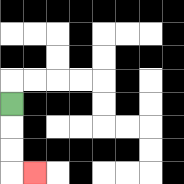{'start': '[0, 4]', 'end': '[1, 7]', 'path_directions': 'D,D,D,R', 'path_coordinates': '[[0, 4], [0, 5], [0, 6], [0, 7], [1, 7]]'}